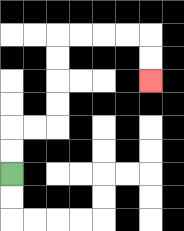{'start': '[0, 7]', 'end': '[6, 3]', 'path_directions': 'U,U,R,R,U,U,U,U,R,R,R,R,D,D', 'path_coordinates': '[[0, 7], [0, 6], [0, 5], [1, 5], [2, 5], [2, 4], [2, 3], [2, 2], [2, 1], [3, 1], [4, 1], [5, 1], [6, 1], [6, 2], [6, 3]]'}